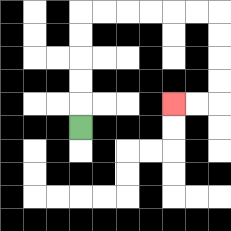{'start': '[3, 5]', 'end': '[7, 4]', 'path_directions': 'U,U,U,U,U,R,R,R,R,R,R,D,D,D,D,L,L', 'path_coordinates': '[[3, 5], [3, 4], [3, 3], [3, 2], [3, 1], [3, 0], [4, 0], [5, 0], [6, 0], [7, 0], [8, 0], [9, 0], [9, 1], [9, 2], [9, 3], [9, 4], [8, 4], [7, 4]]'}